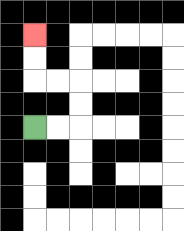{'start': '[1, 5]', 'end': '[1, 1]', 'path_directions': 'R,R,U,U,L,L,U,U', 'path_coordinates': '[[1, 5], [2, 5], [3, 5], [3, 4], [3, 3], [2, 3], [1, 3], [1, 2], [1, 1]]'}